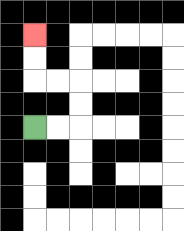{'start': '[1, 5]', 'end': '[1, 1]', 'path_directions': 'R,R,U,U,L,L,U,U', 'path_coordinates': '[[1, 5], [2, 5], [3, 5], [3, 4], [3, 3], [2, 3], [1, 3], [1, 2], [1, 1]]'}